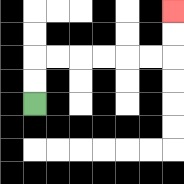{'start': '[1, 4]', 'end': '[7, 0]', 'path_directions': 'U,U,R,R,R,R,R,R,U,U', 'path_coordinates': '[[1, 4], [1, 3], [1, 2], [2, 2], [3, 2], [4, 2], [5, 2], [6, 2], [7, 2], [7, 1], [7, 0]]'}